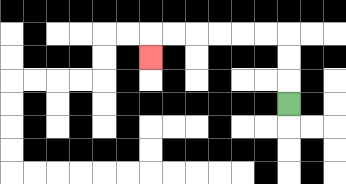{'start': '[12, 4]', 'end': '[6, 2]', 'path_directions': 'U,U,U,L,L,L,L,L,L,D', 'path_coordinates': '[[12, 4], [12, 3], [12, 2], [12, 1], [11, 1], [10, 1], [9, 1], [8, 1], [7, 1], [6, 1], [6, 2]]'}